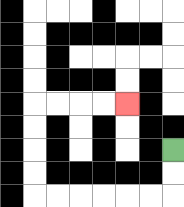{'start': '[7, 6]', 'end': '[5, 4]', 'path_directions': 'D,D,L,L,L,L,L,L,U,U,U,U,R,R,R,R', 'path_coordinates': '[[7, 6], [7, 7], [7, 8], [6, 8], [5, 8], [4, 8], [3, 8], [2, 8], [1, 8], [1, 7], [1, 6], [1, 5], [1, 4], [2, 4], [3, 4], [4, 4], [5, 4]]'}